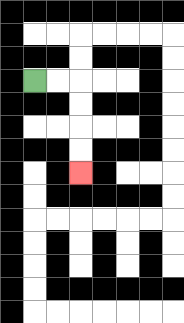{'start': '[1, 3]', 'end': '[3, 7]', 'path_directions': 'R,R,D,D,D,D', 'path_coordinates': '[[1, 3], [2, 3], [3, 3], [3, 4], [3, 5], [3, 6], [3, 7]]'}